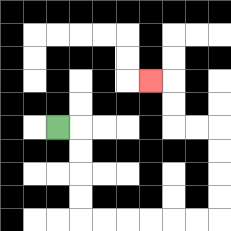{'start': '[2, 5]', 'end': '[6, 3]', 'path_directions': 'R,D,D,D,D,R,R,R,R,R,R,U,U,U,U,L,L,U,U,L', 'path_coordinates': '[[2, 5], [3, 5], [3, 6], [3, 7], [3, 8], [3, 9], [4, 9], [5, 9], [6, 9], [7, 9], [8, 9], [9, 9], [9, 8], [9, 7], [9, 6], [9, 5], [8, 5], [7, 5], [7, 4], [7, 3], [6, 3]]'}